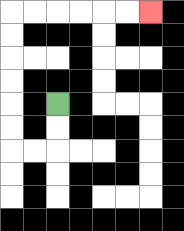{'start': '[2, 4]', 'end': '[6, 0]', 'path_directions': 'D,D,L,L,U,U,U,U,U,U,R,R,R,R,R,R', 'path_coordinates': '[[2, 4], [2, 5], [2, 6], [1, 6], [0, 6], [0, 5], [0, 4], [0, 3], [0, 2], [0, 1], [0, 0], [1, 0], [2, 0], [3, 0], [4, 0], [5, 0], [6, 0]]'}